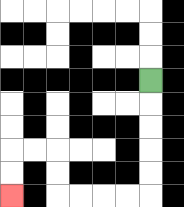{'start': '[6, 3]', 'end': '[0, 8]', 'path_directions': 'D,D,D,D,D,L,L,L,L,U,U,L,L,D,D', 'path_coordinates': '[[6, 3], [6, 4], [6, 5], [6, 6], [6, 7], [6, 8], [5, 8], [4, 8], [3, 8], [2, 8], [2, 7], [2, 6], [1, 6], [0, 6], [0, 7], [0, 8]]'}